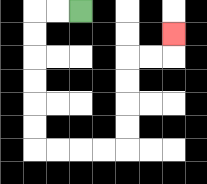{'start': '[3, 0]', 'end': '[7, 1]', 'path_directions': 'L,L,D,D,D,D,D,D,R,R,R,R,U,U,U,U,R,R,U', 'path_coordinates': '[[3, 0], [2, 0], [1, 0], [1, 1], [1, 2], [1, 3], [1, 4], [1, 5], [1, 6], [2, 6], [3, 6], [4, 6], [5, 6], [5, 5], [5, 4], [5, 3], [5, 2], [6, 2], [7, 2], [7, 1]]'}